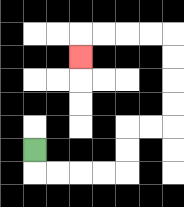{'start': '[1, 6]', 'end': '[3, 2]', 'path_directions': 'D,R,R,R,R,U,U,R,R,U,U,U,U,L,L,L,L,D', 'path_coordinates': '[[1, 6], [1, 7], [2, 7], [3, 7], [4, 7], [5, 7], [5, 6], [5, 5], [6, 5], [7, 5], [7, 4], [7, 3], [7, 2], [7, 1], [6, 1], [5, 1], [4, 1], [3, 1], [3, 2]]'}